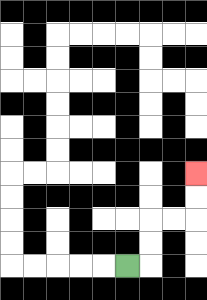{'start': '[5, 11]', 'end': '[8, 7]', 'path_directions': 'R,U,U,R,R,U,U', 'path_coordinates': '[[5, 11], [6, 11], [6, 10], [6, 9], [7, 9], [8, 9], [8, 8], [8, 7]]'}